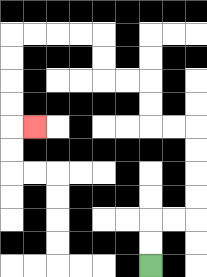{'start': '[6, 11]', 'end': '[1, 5]', 'path_directions': 'U,U,R,R,U,U,U,U,L,L,U,U,L,L,U,U,L,L,L,L,D,D,D,D,R', 'path_coordinates': '[[6, 11], [6, 10], [6, 9], [7, 9], [8, 9], [8, 8], [8, 7], [8, 6], [8, 5], [7, 5], [6, 5], [6, 4], [6, 3], [5, 3], [4, 3], [4, 2], [4, 1], [3, 1], [2, 1], [1, 1], [0, 1], [0, 2], [0, 3], [0, 4], [0, 5], [1, 5]]'}